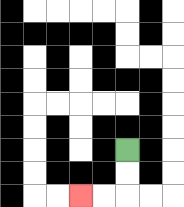{'start': '[5, 6]', 'end': '[3, 8]', 'path_directions': 'D,D,L,L', 'path_coordinates': '[[5, 6], [5, 7], [5, 8], [4, 8], [3, 8]]'}